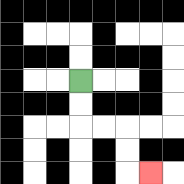{'start': '[3, 3]', 'end': '[6, 7]', 'path_directions': 'D,D,R,R,D,D,R', 'path_coordinates': '[[3, 3], [3, 4], [3, 5], [4, 5], [5, 5], [5, 6], [5, 7], [6, 7]]'}